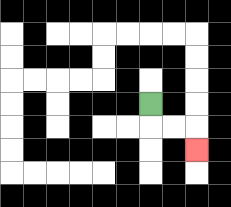{'start': '[6, 4]', 'end': '[8, 6]', 'path_directions': 'D,R,R,D', 'path_coordinates': '[[6, 4], [6, 5], [7, 5], [8, 5], [8, 6]]'}